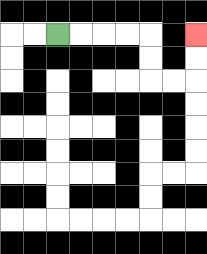{'start': '[2, 1]', 'end': '[8, 1]', 'path_directions': 'R,R,R,R,D,D,R,R,U,U', 'path_coordinates': '[[2, 1], [3, 1], [4, 1], [5, 1], [6, 1], [6, 2], [6, 3], [7, 3], [8, 3], [8, 2], [8, 1]]'}